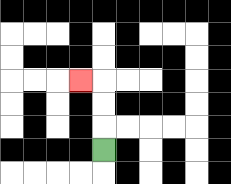{'start': '[4, 6]', 'end': '[3, 3]', 'path_directions': 'U,U,U,L', 'path_coordinates': '[[4, 6], [4, 5], [4, 4], [4, 3], [3, 3]]'}